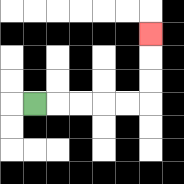{'start': '[1, 4]', 'end': '[6, 1]', 'path_directions': 'R,R,R,R,R,U,U,U', 'path_coordinates': '[[1, 4], [2, 4], [3, 4], [4, 4], [5, 4], [6, 4], [6, 3], [6, 2], [6, 1]]'}